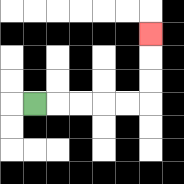{'start': '[1, 4]', 'end': '[6, 1]', 'path_directions': 'R,R,R,R,R,U,U,U', 'path_coordinates': '[[1, 4], [2, 4], [3, 4], [4, 4], [5, 4], [6, 4], [6, 3], [6, 2], [6, 1]]'}